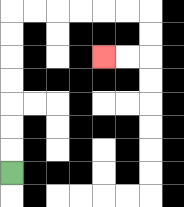{'start': '[0, 7]', 'end': '[4, 2]', 'path_directions': 'U,U,U,U,U,U,U,R,R,R,R,R,R,D,D,L,L', 'path_coordinates': '[[0, 7], [0, 6], [0, 5], [0, 4], [0, 3], [0, 2], [0, 1], [0, 0], [1, 0], [2, 0], [3, 0], [4, 0], [5, 0], [6, 0], [6, 1], [6, 2], [5, 2], [4, 2]]'}